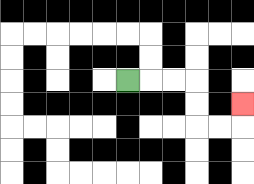{'start': '[5, 3]', 'end': '[10, 4]', 'path_directions': 'R,R,R,D,D,R,R,U', 'path_coordinates': '[[5, 3], [6, 3], [7, 3], [8, 3], [8, 4], [8, 5], [9, 5], [10, 5], [10, 4]]'}